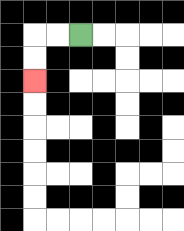{'start': '[3, 1]', 'end': '[1, 3]', 'path_directions': 'L,L,D,D', 'path_coordinates': '[[3, 1], [2, 1], [1, 1], [1, 2], [1, 3]]'}